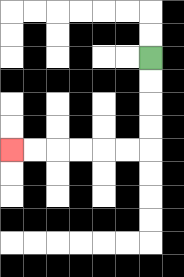{'start': '[6, 2]', 'end': '[0, 6]', 'path_directions': 'D,D,D,D,L,L,L,L,L,L', 'path_coordinates': '[[6, 2], [6, 3], [6, 4], [6, 5], [6, 6], [5, 6], [4, 6], [3, 6], [2, 6], [1, 6], [0, 6]]'}